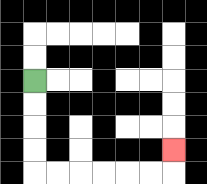{'start': '[1, 3]', 'end': '[7, 6]', 'path_directions': 'D,D,D,D,R,R,R,R,R,R,U', 'path_coordinates': '[[1, 3], [1, 4], [1, 5], [1, 6], [1, 7], [2, 7], [3, 7], [4, 7], [5, 7], [6, 7], [7, 7], [7, 6]]'}